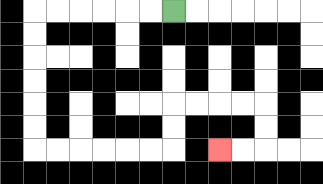{'start': '[7, 0]', 'end': '[9, 6]', 'path_directions': 'L,L,L,L,L,L,D,D,D,D,D,D,R,R,R,R,R,R,U,U,R,R,R,R,D,D,L,L', 'path_coordinates': '[[7, 0], [6, 0], [5, 0], [4, 0], [3, 0], [2, 0], [1, 0], [1, 1], [1, 2], [1, 3], [1, 4], [1, 5], [1, 6], [2, 6], [3, 6], [4, 6], [5, 6], [6, 6], [7, 6], [7, 5], [7, 4], [8, 4], [9, 4], [10, 4], [11, 4], [11, 5], [11, 6], [10, 6], [9, 6]]'}